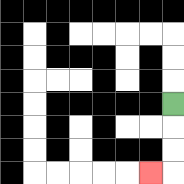{'start': '[7, 4]', 'end': '[6, 7]', 'path_directions': 'D,D,D,L', 'path_coordinates': '[[7, 4], [7, 5], [7, 6], [7, 7], [6, 7]]'}